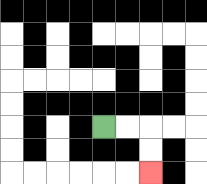{'start': '[4, 5]', 'end': '[6, 7]', 'path_directions': 'R,R,D,D', 'path_coordinates': '[[4, 5], [5, 5], [6, 5], [6, 6], [6, 7]]'}